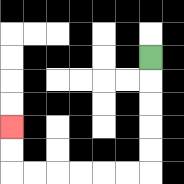{'start': '[6, 2]', 'end': '[0, 5]', 'path_directions': 'D,D,D,D,D,L,L,L,L,L,L,U,U', 'path_coordinates': '[[6, 2], [6, 3], [6, 4], [6, 5], [6, 6], [6, 7], [5, 7], [4, 7], [3, 7], [2, 7], [1, 7], [0, 7], [0, 6], [0, 5]]'}